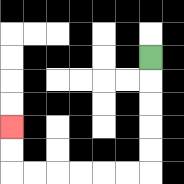{'start': '[6, 2]', 'end': '[0, 5]', 'path_directions': 'D,D,D,D,D,L,L,L,L,L,L,U,U', 'path_coordinates': '[[6, 2], [6, 3], [6, 4], [6, 5], [6, 6], [6, 7], [5, 7], [4, 7], [3, 7], [2, 7], [1, 7], [0, 7], [0, 6], [0, 5]]'}